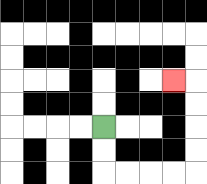{'start': '[4, 5]', 'end': '[7, 3]', 'path_directions': 'D,D,R,R,R,R,U,U,U,U,L', 'path_coordinates': '[[4, 5], [4, 6], [4, 7], [5, 7], [6, 7], [7, 7], [8, 7], [8, 6], [8, 5], [8, 4], [8, 3], [7, 3]]'}